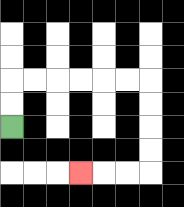{'start': '[0, 5]', 'end': '[3, 7]', 'path_directions': 'U,U,R,R,R,R,R,R,D,D,D,D,L,L,L', 'path_coordinates': '[[0, 5], [0, 4], [0, 3], [1, 3], [2, 3], [3, 3], [4, 3], [5, 3], [6, 3], [6, 4], [6, 5], [6, 6], [6, 7], [5, 7], [4, 7], [3, 7]]'}